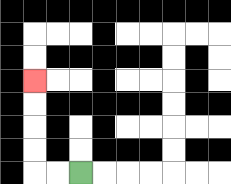{'start': '[3, 7]', 'end': '[1, 3]', 'path_directions': 'L,L,U,U,U,U', 'path_coordinates': '[[3, 7], [2, 7], [1, 7], [1, 6], [1, 5], [1, 4], [1, 3]]'}